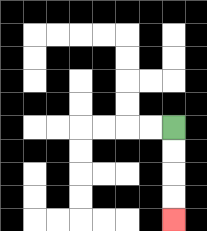{'start': '[7, 5]', 'end': '[7, 9]', 'path_directions': 'D,D,D,D', 'path_coordinates': '[[7, 5], [7, 6], [7, 7], [7, 8], [7, 9]]'}